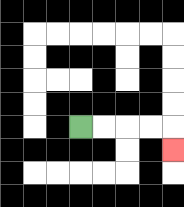{'start': '[3, 5]', 'end': '[7, 6]', 'path_directions': 'R,R,R,R,D', 'path_coordinates': '[[3, 5], [4, 5], [5, 5], [6, 5], [7, 5], [7, 6]]'}